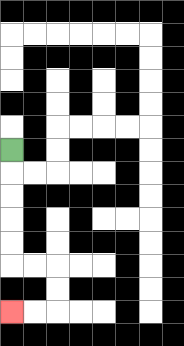{'start': '[0, 6]', 'end': '[0, 13]', 'path_directions': 'D,D,D,D,D,R,R,D,D,L,L', 'path_coordinates': '[[0, 6], [0, 7], [0, 8], [0, 9], [0, 10], [0, 11], [1, 11], [2, 11], [2, 12], [2, 13], [1, 13], [0, 13]]'}